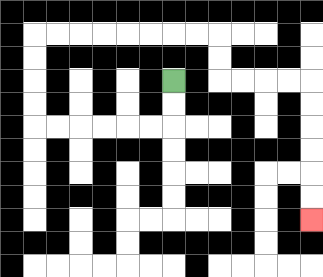{'start': '[7, 3]', 'end': '[13, 9]', 'path_directions': 'D,D,L,L,L,L,L,L,U,U,U,U,R,R,R,R,R,R,R,R,D,D,R,R,R,R,D,D,D,D,D,D', 'path_coordinates': '[[7, 3], [7, 4], [7, 5], [6, 5], [5, 5], [4, 5], [3, 5], [2, 5], [1, 5], [1, 4], [1, 3], [1, 2], [1, 1], [2, 1], [3, 1], [4, 1], [5, 1], [6, 1], [7, 1], [8, 1], [9, 1], [9, 2], [9, 3], [10, 3], [11, 3], [12, 3], [13, 3], [13, 4], [13, 5], [13, 6], [13, 7], [13, 8], [13, 9]]'}